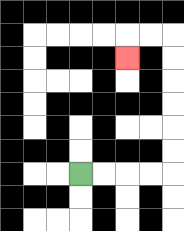{'start': '[3, 7]', 'end': '[5, 2]', 'path_directions': 'R,R,R,R,U,U,U,U,U,U,L,L,D', 'path_coordinates': '[[3, 7], [4, 7], [5, 7], [6, 7], [7, 7], [7, 6], [7, 5], [7, 4], [7, 3], [7, 2], [7, 1], [6, 1], [5, 1], [5, 2]]'}